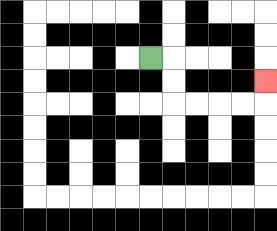{'start': '[6, 2]', 'end': '[11, 3]', 'path_directions': 'R,D,D,R,R,R,R,U', 'path_coordinates': '[[6, 2], [7, 2], [7, 3], [7, 4], [8, 4], [9, 4], [10, 4], [11, 4], [11, 3]]'}